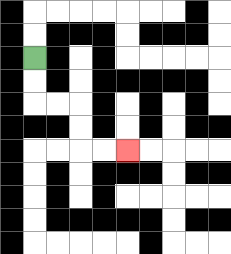{'start': '[1, 2]', 'end': '[5, 6]', 'path_directions': 'D,D,R,R,D,D,R,R', 'path_coordinates': '[[1, 2], [1, 3], [1, 4], [2, 4], [3, 4], [3, 5], [3, 6], [4, 6], [5, 6]]'}